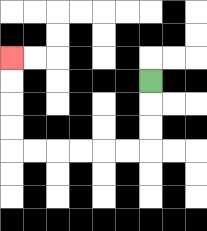{'start': '[6, 3]', 'end': '[0, 2]', 'path_directions': 'D,D,D,L,L,L,L,L,L,U,U,U,U', 'path_coordinates': '[[6, 3], [6, 4], [6, 5], [6, 6], [5, 6], [4, 6], [3, 6], [2, 6], [1, 6], [0, 6], [0, 5], [0, 4], [0, 3], [0, 2]]'}